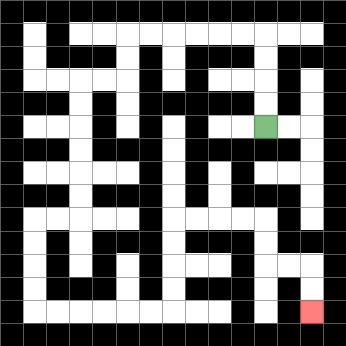{'start': '[11, 5]', 'end': '[13, 13]', 'path_directions': 'U,U,U,U,L,L,L,L,L,L,D,D,L,L,D,D,D,D,D,D,L,L,D,D,D,D,R,R,R,R,R,R,U,U,U,U,R,R,R,R,D,D,R,R,D,D', 'path_coordinates': '[[11, 5], [11, 4], [11, 3], [11, 2], [11, 1], [10, 1], [9, 1], [8, 1], [7, 1], [6, 1], [5, 1], [5, 2], [5, 3], [4, 3], [3, 3], [3, 4], [3, 5], [3, 6], [3, 7], [3, 8], [3, 9], [2, 9], [1, 9], [1, 10], [1, 11], [1, 12], [1, 13], [2, 13], [3, 13], [4, 13], [5, 13], [6, 13], [7, 13], [7, 12], [7, 11], [7, 10], [7, 9], [8, 9], [9, 9], [10, 9], [11, 9], [11, 10], [11, 11], [12, 11], [13, 11], [13, 12], [13, 13]]'}